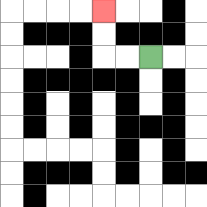{'start': '[6, 2]', 'end': '[4, 0]', 'path_directions': 'L,L,U,U', 'path_coordinates': '[[6, 2], [5, 2], [4, 2], [4, 1], [4, 0]]'}